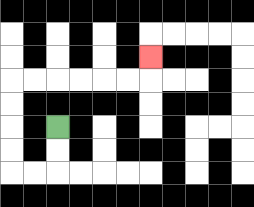{'start': '[2, 5]', 'end': '[6, 2]', 'path_directions': 'D,D,L,L,U,U,U,U,R,R,R,R,R,R,U', 'path_coordinates': '[[2, 5], [2, 6], [2, 7], [1, 7], [0, 7], [0, 6], [0, 5], [0, 4], [0, 3], [1, 3], [2, 3], [3, 3], [4, 3], [5, 3], [6, 3], [6, 2]]'}